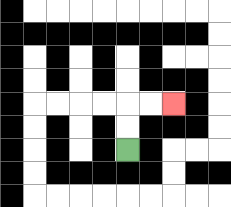{'start': '[5, 6]', 'end': '[7, 4]', 'path_directions': 'U,U,R,R', 'path_coordinates': '[[5, 6], [5, 5], [5, 4], [6, 4], [7, 4]]'}